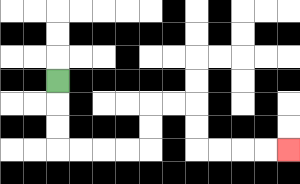{'start': '[2, 3]', 'end': '[12, 6]', 'path_directions': 'D,D,D,R,R,R,R,U,U,R,R,D,D,R,R,R,R', 'path_coordinates': '[[2, 3], [2, 4], [2, 5], [2, 6], [3, 6], [4, 6], [5, 6], [6, 6], [6, 5], [6, 4], [7, 4], [8, 4], [8, 5], [8, 6], [9, 6], [10, 6], [11, 6], [12, 6]]'}